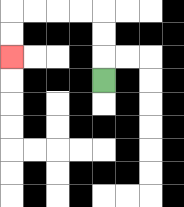{'start': '[4, 3]', 'end': '[0, 2]', 'path_directions': 'U,U,U,L,L,L,L,D,D', 'path_coordinates': '[[4, 3], [4, 2], [4, 1], [4, 0], [3, 0], [2, 0], [1, 0], [0, 0], [0, 1], [0, 2]]'}